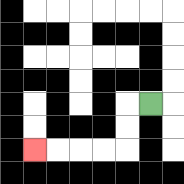{'start': '[6, 4]', 'end': '[1, 6]', 'path_directions': 'L,D,D,L,L,L,L', 'path_coordinates': '[[6, 4], [5, 4], [5, 5], [5, 6], [4, 6], [3, 6], [2, 6], [1, 6]]'}